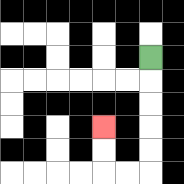{'start': '[6, 2]', 'end': '[4, 5]', 'path_directions': 'D,D,D,D,D,L,L,U,U', 'path_coordinates': '[[6, 2], [6, 3], [6, 4], [6, 5], [6, 6], [6, 7], [5, 7], [4, 7], [4, 6], [4, 5]]'}